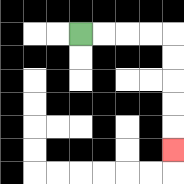{'start': '[3, 1]', 'end': '[7, 6]', 'path_directions': 'R,R,R,R,D,D,D,D,D', 'path_coordinates': '[[3, 1], [4, 1], [5, 1], [6, 1], [7, 1], [7, 2], [7, 3], [7, 4], [7, 5], [7, 6]]'}